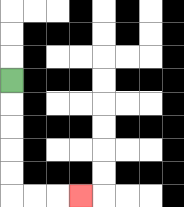{'start': '[0, 3]', 'end': '[3, 8]', 'path_directions': 'D,D,D,D,D,R,R,R', 'path_coordinates': '[[0, 3], [0, 4], [0, 5], [0, 6], [0, 7], [0, 8], [1, 8], [2, 8], [3, 8]]'}